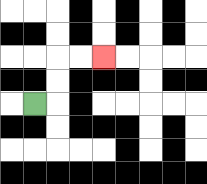{'start': '[1, 4]', 'end': '[4, 2]', 'path_directions': 'R,U,U,R,R', 'path_coordinates': '[[1, 4], [2, 4], [2, 3], [2, 2], [3, 2], [4, 2]]'}